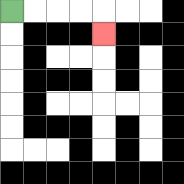{'start': '[0, 0]', 'end': '[4, 1]', 'path_directions': 'R,R,R,R,D', 'path_coordinates': '[[0, 0], [1, 0], [2, 0], [3, 0], [4, 0], [4, 1]]'}